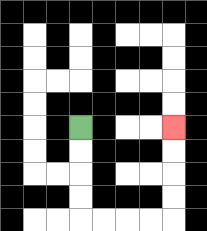{'start': '[3, 5]', 'end': '[7, 5]', 'path_directions': 'D,D,D,D,R,R,R,R,U,U,U,U', 'path_coordinates': '[[3, 5], [3, 6], [3, 7], [3, 8], [3, 9], [4, 9], [5, 9], [6, 9], [7, 9], [7, 8], [7, 7], [7, 6], [7, 5]]'}